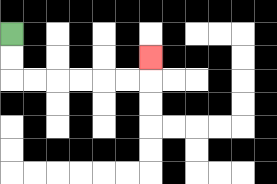{'start': '[0, 1]', 'end': '[6, 2]', 'path_directions': 'D,D,R,R,R,R,R,R,U', 'path_coordinates': '[[0, 1], [0, 2], [0, 3], [1, 3], [2, 3], [3, 3], [4, 3], [5, 3], [6, 3], [6, 2]]'}